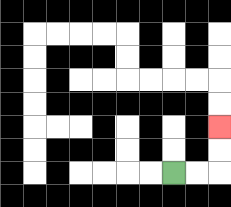{'start': '[7, 7]', 'end': '[9, 5]', 'path_directions': 'R,R,U,U', 'path_coordinates': '[[7, 7], [8, 7], [9, 7], [9, 6], [9, 5]]'}